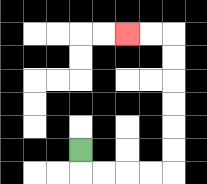{'start': '[3, 6]', 'end': '[5, 1]', 'path_directions': 'D,R,R,R,R,U,U,U,U,U,U,L,L', 'path_coordinates': '[[3, 6], [3, 7], [4, 7], [5, 7], [6, 7], [7, 7], [7, 6], [7, 5], [7, 4], [7, 3], [7, 2], [7, 1], [6, 1], [5, 1]]'}